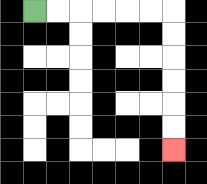{'start': '[1, 0]', 'end': '[7, 6]', 'path_directions': 'R,R,R,R,R,R,D,D,D,D,D,D', 'path_coordinates': '[[1, 0], [2, 0], [3, 0], [4, 0], [5, 0], [6, 0], [7, 0], [7, 1], [7, 2], [7, 3], [7, 4], [7, 5], [7, 6]]'}